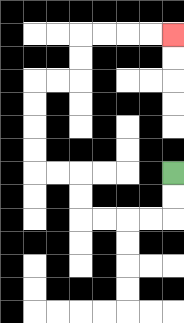{'start': '[7, 7]', 'end': '[7, 1]', 'path_directions': 'D,D,L,L,L,L,U,U,L,L,U,U,U,U,R,R,U,U,R,R,R,R', 'path_coordinates': '[[7, 7], [7, 8], [7, 9], [6, 9], [5, 9], [4, 9], [3, 9], [3, 8], [3, 7], [2, 7], [1, 7], [1, 6], [1, 5], [1, 4], [1, 3], [2, 3], [3, 3], [3, 2], [3, 1], [4, 1], [5, 1], [6, 1], [7, 1]]'}